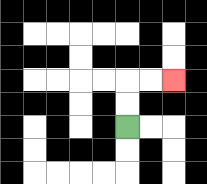{'start': '[5, 5]', 'end': '[7, 3]', 'path_directions': 'U,U,R,R', 'path_coordinates': '[[5, 5], [5, 4], [5, 3], [6, 3], [7, 3]]'}